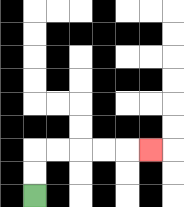{'start': '[1, 8]', 'end': '[6, 6]', 'path_directions': 'U,U,R,R,R,R,R', 'path_coordinates': '[[1, 8], [1, 7], [1, 6], [2, 6], [3, 6], [4, 6], [5, 6], [6, 6]]'}